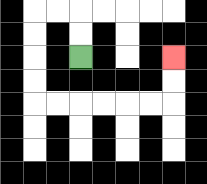{'start': '[3, 2]', 'end': '[7, 2]', 'path_directions': 'U,U,L,L,D,D,D,D,R,R,R,R,R,R,U,U', 'path_coordinates': '[[3, 2], [3, 1], [3, 0], [2, 0], [1, 0], [1, 1], [1, 2], [1, 3], [1, 4], [2, 4], [3, 4], [4, 4], [5, 4], [6, 4], [7, 4], [7, 3], [7, 2]]'}